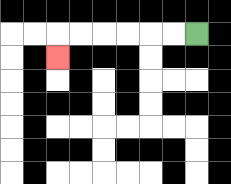{'start': '[8, 1]', 'end': '[2, 2]', 'path_directions': 'L,L,L,L,L,L,D', 'path_coordinates': '[[8, 1], [7, 1], [6, 1], [5, 1], [4, 1], [3, 1], [2, 1], [2, 2]]'}